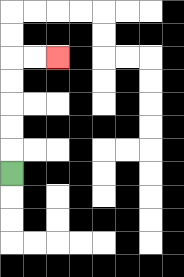{'start': '[0, 7]', 'end': '[2, 2]', 'path_directions': 'U,U,U,U,U,R,R', 'path_coordinates': '[[0, 7], [0, 6], [0, 5], [0, 4], [0, 3], [0, 2], [1, 2], [2, 2]]'}